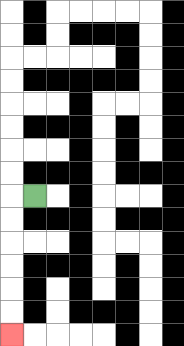{'start': '[1, 8]', 'end': '[0, 14]', 'path_directions': 'L,D,D,D,D,D,D', 'path_coordinates': '[[1, 8], [0, 8], [0, 9], [0, 10], [0, 11], [0, 12], [0, 13], [0, 14]]'}